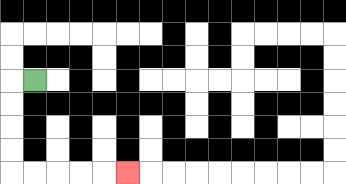{'start': '[1, 3]', 'end': '[5, 7]', 'path_directions': 'L,D,D,D,D,R,R,R,R,R', 'path_coordinates': '[[1, 3], [0, 3], [0, 4], [0, 5], [0, 6], [0, 7], [1, 7], [2, 7], [3, 7], [4, 7], [5, 7]]'}